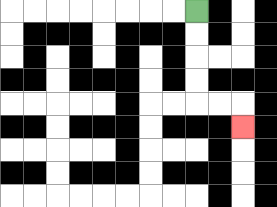{'start': '[8, 0]', 'end': '[10, 5]', 'path_directions': 'D,D,D,D,R,R,D', 'path_coordinates': '[[8, 0], [8, 1], [8, 2], [8, 3], [8, 4], [9, 4], [10, 4], [10, 5]]'}